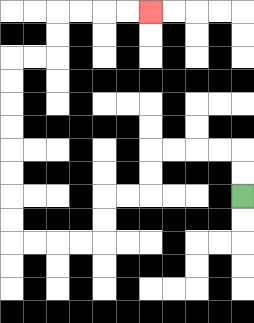{'start': '[10, 8]', 'end': '[6, 0]', 'path_directions': 'U,U,L,L,L,L,D,D,L,L,D,D,L,L,L,L,U,U,U,U,U,U,U,U,R,R,U,U,R,R,R,R', 'path_coordinates': '[[10, 8], [10, 7], [10, 6], [9, 6], [8, 6], [7, 6], [6, 6], [6, 7], [6, 8], [5, 8], [4, 8], [4, 9], [4, 10], [3, 10], [2, 10], [1, 10], [0, 10], [0, 9], [0, 8], [0, 7], [0, 6], [0, 5], [0, 4], [0, 3], [0, 2], [1, 2], [2, 2], [2, 1], [2, 0], [3, 0], [4, 0], [5, 0], [6, 0]]'}